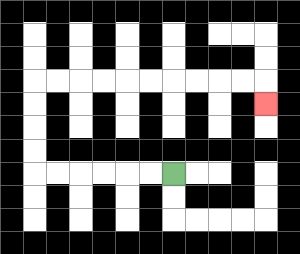{'start': '[7, 7]', 'end': '[11, 4]', 'path_directions': 'L,L,L,L,L,L,U,U,U,U,R,R,R,R,R,R,R,R,R,R,D', 'path_coordinates': '[[7, 7], [6, 7], [5, 7], [4, 7], [3, 7], [2, 7], [1, 7], [1, 6], [1, 5], [1, 4], [1, 3], [2, 3], [3, 3], [4, 3], [5, 3], [6, 3], [7, 3], [8, 3], [9, 3], [10, 3], [11, 3], [11, 4]]'}